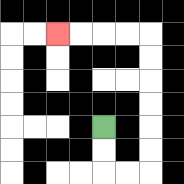{'start': '[4, 5]', 'end': '[2, 1]', 'path_directions': 'D,D,R,R,U,U,U,U,U,U,L,L,L,L', 'path_coordinates': '[[4, 5], [4, 6], [4, 7], [5, 7], [6, 7], [6, 6], [6, 5], [6, 4], [6, 3], [6, 2], [6, 1], [5, 1], [4, 1], [3, 1], [2, 1]]'}